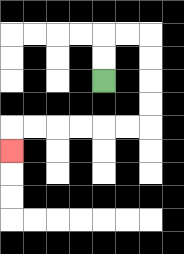{'start': '[4, 3]', 'end': '[0, 6]', 'path_directions': 'U,U,R,R,D,D,D,D,L,L,L,L,L,L,D', 'path_coordinates': '[[4, 3], [4, 2], [4, 1], [5, 1], [6, 1], [6, 2], [6, 3], [6, 4], [6, 5], [5, 5], [4, 5], [3, 5], [2, 5], [1, 5], [0, 5], [0, 6]]'}